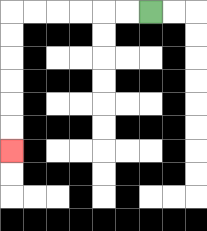{'start': '[6, 0]', 'end': '[0, 6]', 'path_directions': 'L,L,L,L,L,L,D,D,D,D,D,D', 'path_coordinates': '[[6, 0], [5, 0], [4, 0], [3, 0], [2, 0], [1, 0], [0, 0], [0, 1], [0, 2], [0, 3], [0, 4], [0, 5], [0, 6]]'}